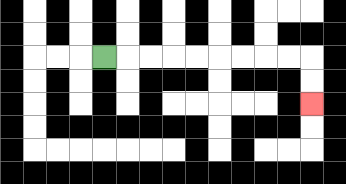{'start': '[4, 2]', 'end': '[13, 4]', 'path_directions': 'R,R,R,R,R,R,R,R,R,D,D', 'path_coordinates': '[[4, 2], [5, 2], [6, 2], [7, 2], [8, 2], [9, 2], [10, 2], [11, 2], [12, 2], [13, 2], [13, 3], [13, 4]]'}